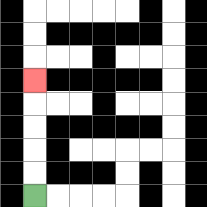{'start': '[1, 8]', 'end': '[1, 3]', 'path_directions': 'U,U,U,U,U', 'path_coordinates': '[[1, 8], [1, 7], [1, 6], [1, 5], [1, 4], [1, 3]]'}